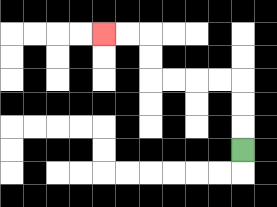{'start': '[10, 6]', 'end': '[4, 1]', 'path_directions': 'U,U,U,L,L,L,L,U,U,L,L', 'path_coordinates': '[[10, 6], [10, 5], [10, 4], [10, 3], [9, 3], [8, 3], [7, 3], [6, 3], [6, 2], [6, 1], [5, 1], [4, 1]]'}